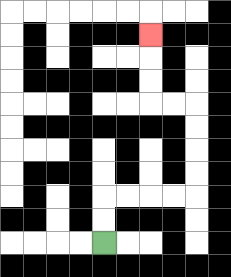{'start': '[4, 10]', 'end': '[6, 1]', 'path_directions': 'U,U,R,R,R,R,U,U,U,U,L,L,U,U,U', 'path_coordinates': '[[4, 10], [4, 9], [4, 8], [5, 8], [6, 8], [7, 8], [8, 8], [8, 7], [8, 6], [8, 5], [8, 4], [7, 4], [6, 4], [6, 3], [6, 2], [6, 1]]'}